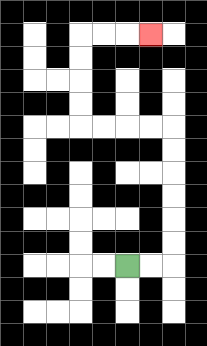{'start': '[5, 11]', 'end': '[6, 1]', 'path_directions': 'R,R,U,U,U,U,U,U,L,L,L,L,U,U,U,U,R,R,R', 'path_coordinates': '[[5, 11], [6, 11], [7, 11], [7, 10], [7, 9], [7, 8], [7, 7], [7, 6], [7, 5], [6, 5], [5, 5], [4, 5], [3, 5], [3, 4], [3, 3], [3, 2], [3, 1], [4, 1], [5, 1], [6, 1]]'}